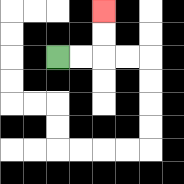{'start': '[2, 2]', 'end': '[4, 0]', 'path_directions': 'R,R,U,U', 'path_coordinates': '[[2, 2], [3, 2], [4, 2], [4, 1], [4, 0]]'}